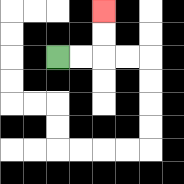{'start': '[2, 2]', 'end': '[4, 0]', 'path_directions': 'R,R,U,U', 'path_coordinates': '[[2, 2], [3, 2], [4, 2], [4, 1], [4, 0]]'}